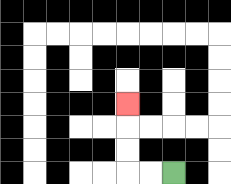{'start': '[7, 7]', 'end': '[5, 4]', 'path_directions': 'L,L,U,U,U', 'path_coordinates': '[[7, 7], [6, 7], [5, 7], [5, 6], [5, 5], [5, 4]]'}